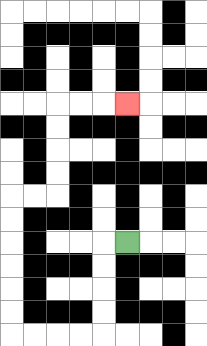{'start': '[5, 10]', 'end': '[5, 4]', 'path_directions': 'L,D,D,D,D,L,L,L,L,U,U,U,U,U,U,R,R,U,U,U,U,R,R,R', 'path_coordinates': '[[5, 10], [4, 10], [4, 11], [4, 12], [4, 13], [4, 14], [3, 14], [2, 14], [1, 14], [0, 14], [0, 13], [0, 12], [0, 11], [0, 10], [0, 9], [0, 8], [1, 8], [2, 8], [2, 7], [2, 6], [2, 5], [2, 4], [3, 4], [4, 4], [5, 4]]'}